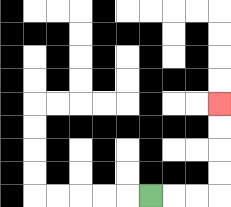{'start': '[6, 8]', 'end': '[9, 4]', 'path_directions': 'R,R,R,U,U,U,U', 'path_coordinates': '[[6, 8], [7, 8], [8, 8], [9, 8], [9, 7], [9, 6], [9, 5], [9, 4]]'}